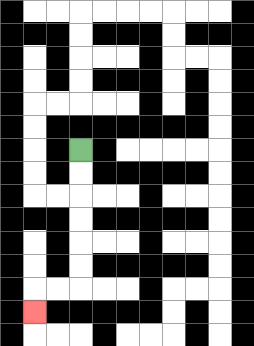{'start': '[3, 6]', 'end': '[1, 13]', 'path_directions': 'D,D,D,D,D,D,L,L,D', 'path_coordinates': '[[3, 6], [3, 7], [3, 8], [3, 9], [3, 10], [3, 11], [3, 12], [2, 12], [1, 12], [1, 13]]'}